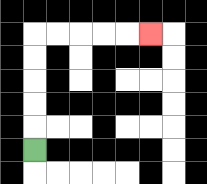{'start': '[1, 6]', 'end': '[6, 1]', 'path_directions': 'U,U,U,U,U,R,R,R,R,R', 'path_coordinates': '[[1, 6], [1, 5], [1, 4], [1, 3], [1, 2], [1, 1], [2, 1], [3, 1], [4, 1], [5, 1], [6, 1]]'}